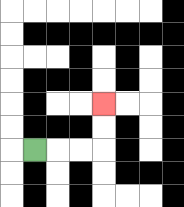{'start': '[1, 6]', 'end': '[4, 4]', 'path_directions': 'R,R,R,U,U', 'path_coordinates': '[[1, 6], [2, 6], [3, 6], [4, 6], [4, 5], [4, 4]]'}